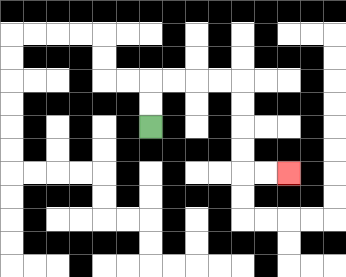{'start': '[6, 5]', 'end': '[12, 7]', 'path_directions': 'U,U,R,R,R,R,D,D,D,D,R,R', 'path_coordinates': '[[6, 5], [6, 4], [6, 3], [7, 3], [8, 3], [9, 3], [10, 3], [10, 4], [10, 5], [10, 6], [10, 7], [11, 7], [12, 7]]'}